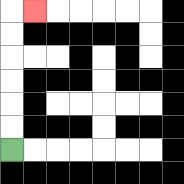{'start': '[0, 6]', 'end': '[1, 0]', 'path_directions': 'U,U,U,U,U,U,R', 'path_coordinates': '[[0, 6], [0, 5], [0, 4], [0, 3], [0, 2], [0, 1], [0, 0], [1, 0]]'}